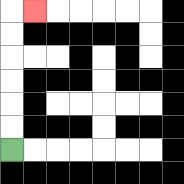{'start': '[0, 6]', 'end': '[1, 0]', 'path_directions': 'U,U,U,U,U,U,R', 'path_coordinates': '[[0, 6], [0, 5], [0, 4], [0, 3], [0, 2], [0, 1], [0, 0], [1, 0]]'}